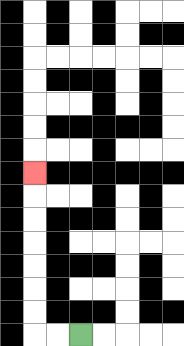{'start': '[3, 14]', 'end': '[1, 7]', 'path_directions': 'L,L,U,U,U,U,U,U,U', 'path_coordinates': '[[3, 14], [2, 14], [1, 14], [1, 13], [1, 12], [1, 11], [1, 10], [1, 9], [1, 8], [1, 7]]'}